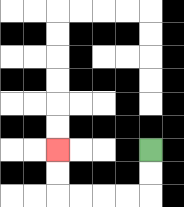{'start': '[6, 6]', 'end': '[2, 6]', 'path_directions': 'D,D,L,L,L,L,U,U', 'path_coordinates': '[[6, 6], [6, 7], [6, 8], [5, 8], [4, 8], [3, 8], [2, 8], [2, 7], [2, 6]]'}